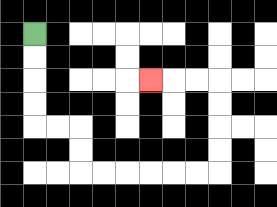{'start': '[1, 1]', 'end': '[6, 3]', 'path_directions': 'D,D,D,D,R,R,D,D,R,R,R,R,R,R,U,U,U,U,L,L,L', 'path_coordinates': '[[1, 1], [1, 2], [1, 3], [1, 4], [1, 5], [2, 5], [3, 5], [3, 6], [3, 7], [4, 7], [5, 7], [6, 7], [7, 7], [8, 7], [9, 7], [9, 6], [9, 5], [9, 4], [9, 3], [8, 3], [7, 3], [6, 3]]'}